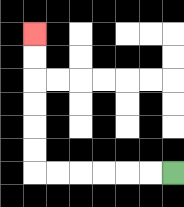{'start': '[7, 7]', 'end': '[1, 1]', 'path_directions': 'L,L,L,L,L,L,U,U,U,U,U,U', 'path_coordinates': '[[7, 7], [6, 7], [5, 7], [4, 7], [3, 7], [2, 7], [1, 7], [1, 6], [1, 5], [1, 4], [1, 3], [1, 2], [1, 1]]'}